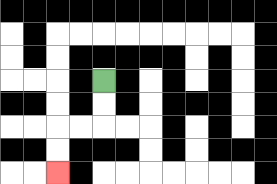{'start': '[4, 3]', 'end': '[2, 7]', 'path_directions': 'D,D,L,L,D,D', 'path_coordinates': '[[4, 3], [4, 4], [4, 5], [3, 5], [2, 5], [2, 6], [2, 7]]'}